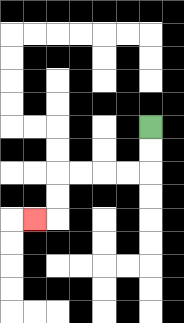{'start': '[6, 5]', 'end': '[1, 9]', 'path_directions': 'D,D,L,L,L,L,D,D,L', 'path_coordinates': '[[6, 5], [6, 6], [6, 7], [5, 7], [4, 7], [3, 7], [2, 7], [2, 8], [2, 9], [1, 9]]'}